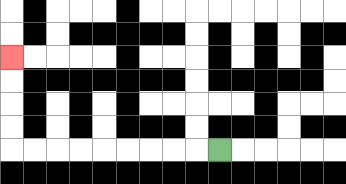{'start': '[9, 6]', 'end': '[0, 2]', 'path_directions': 'L,L,L,L,L,L,L,L,L,U,U,U,U', 'path_coordinates': '[[9, 6], [8, 6], [7, 6], [6, 6], [5, 6], [4, 6], [3, 6], [2, 6], [1, 6], [0, 6], [0, 5], [0, 4], [0, 3], [0, 2]]'}